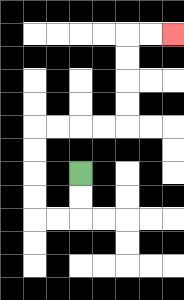{'start': '[3, 7]', 'end': '[7, 1]', 'path_directions': 'D,D,L,L,U,U,U,U,R,R,R,R,U,U,U,U,R,R', 'path_coordinates': '[[3, 7], [3, 8], [3, 9], [2, 9], [1, 9], [1, 8], [1, 7], [1, 6], [1, 5], [2, 5], [3, 5], [4, 5], [5, 5], [5, 4], [5, 3], [5, 2], [5, 1], [6, 1], [7, 1]]'}